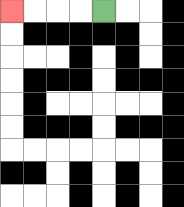{'start': '[4, 0]', 'end': '[0, 0]', 'path_directions': 'L,L,L,L', 'path_coordinates': '[[4, 0], [3, 0], [2, 0], [1, 0], [0, 0]]'}